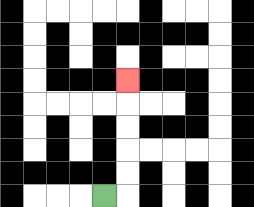{'start': '[4, 8]', 'end': '[5, 3]', 'path_directions': 'R,U,U,U,U,U', 'path_coordinates': '[[4, 8], [5, 8], [5, 7], [5, 6], [5, 5], [5, 4], [5, 3]]'}